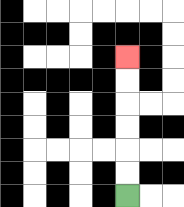{'start': '[5, 8]', 'end': '[5, 2]', 'path_directions': 'U,U,U,U,U,U', 'path_coordinates': '[[5, 8], [5, 7], [5, 6], [5, 5], [5, 4], [5, 3], [5, 2]]'}